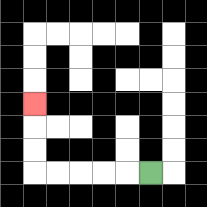{'start': '[6, 7]', 'end': '[1, 4]', 'path_directions': 'L,L,L,L,L,U,U,U', 'path_coordinates': '[[6, 7], [5, 7], [4, 7], [3, 7], [2, 7], [1, 7], [1, 6], [1, 5], [1, 4]]'}